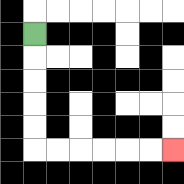{'start': '[1, 1]', 'end': '[7, 6]', 'path_directions': 'D,D,D,D,D,R,R,R,R,R,R', 'path_coordinates': '[[1, 1], [1, 2], [1, 3], [1, 4], [1, 5], [1, 6], [2, 6], [3, 6], [4, 6], [5, 6], [6, 6], [7, 6]]'}